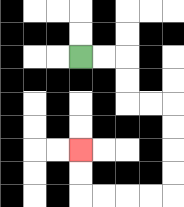{'start': '[3, 2]', 'end': '[3, 6]', 'path_directions': 'R,R,D,D,R,R,D,D,D,D,L,L,L,L,U,U', 'path_coordinates': '[[3, 2], [4, 2], [5, 2], [5, 3], [5, 4], [6, 4], [7, 4], [7, 5], [7, 6], [7, 7], [7, 8], [6, 8], [5, 8], [4, 8], [3, 8], [3, 7], [3, 6]]'}